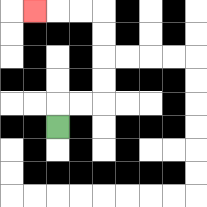{'start': '[2, 5]', 'end': '[1, 0]', 'path_directions': 'U,R,R,U,U,U,U,L,L,L', 'path_coordinates': '[[2, 5], [2, 4], [3, 4], [4, 4], [4, 3], [4, 2], [4, 1], [4, 0], [3, 0], [2, 0], [1, 0]]'}